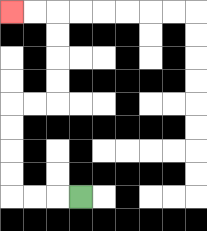{'start': '[3, 8]', 'end': '[0, 0]', 'path_directions': 'L,L,L,U,U,U,U,R,R,U,U,U,U,L,L', 'path_coordinates': '[[3, 8], [2, 8], [1, 8], [0, 8], [0, 7], [0, 6], [0, 5], [0, 4], [1, 4], [2, 4], [2, 3], [2, 2], [2, 1], [2, 0], [1, 0], [0, 0]]'}